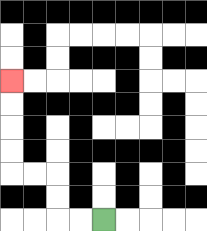{'start': '[4, 9]', 'end': '[0, 3]', 'path_directions': 'L,L,U,U,L,L,U,U,U,U', 'path_coordinates': '[[4, 9], [3, 9], [2, 9], [2, 8], [2, 7], [1, 7], [0, 7], [0, 6], [0, 5], [0, 4], [0, 3]]'}